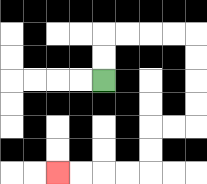{'start': '[4, 3]', 'end': '[2, 7]', 'path_directions': 'U,U,R,R,R,R,D,D,D,D,L,L,D,D,L,L,L,L', 'path_coordinates': '[[4, 3], [4, 2], [4, 1], [5, 1], [6, 1], [7, 1], [8, 1], [8, 2], [8, 3], [8, 4], [8, 5], [7, 5], [6, 5], [6, 6], [6, 7], [5, 7], [4, 7], [3, 7], [2, 7]]'}